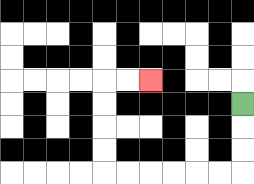{'start': '[10, 4]', 'end': '[6, 3]', 'path_directions': 'D,D,D,L,L,L,L,L,L,U,U,U,U,R,R', 'path_coordinates': '[[10, 4], [10, 5], [10, 6], [10, 7], [9, 7], [8, 7], [7, 7], [6, 7], [5, 7], [4, 7], [4, 6], [4, 5], [4, 4], [4, 3], [5, 3], [6, 3]]'}